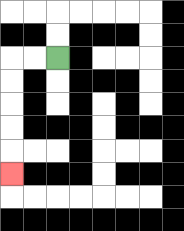{'start': '[2, 2]', 'end': '[0, 7]', 'path_directions': 'L,L,D,D,D,D,D', 'path_coordinates': '[[2, 2], [1, 2], [0, 2], [0, 3], [0, 4], [0, 5], [0, 6], [0, 7]]'}